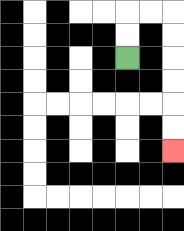{'start': '[5, 2]', 'end': '[7, 6]', 'path_directions': 'U,U,R,R,D,D,D,D,D,D', 'path_coordinates': '[[5, 2], [5, 1], [5, 0], [6, 0], [7, 0], [7, 1], [7, 2], [7, 3], [7, 4], [7, 5], [7, 6]]'}